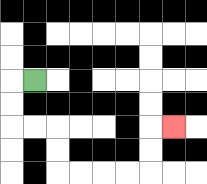{'start': '[1, 3]', 'end': '[7, 5]', 'path_directions': 'L,D,D,R,R,D,D,R,R,R,R,U,U,R', 'path_coordinates': '[[1, 3], [0, 3], [0, 4], [0, 5], [1, 5], [2, 5], [2, 6], [2, 7], [3, 7], [4, 7], [5, 7], [6, 7], [6, 6], [6, 5], [7, 5]]'}